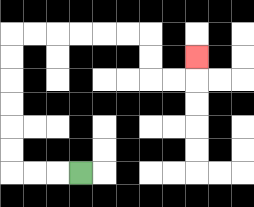{'start': '[3, 7]', 'end': '[8, 2]', 'path_directions': 'L,L,L,U,U,U,U,U,U,R,R,R,R,R,R,D,D,R,R,U', 'path_coordinates': '[[3, 7], [2, 7], [1, 7], [0, 7], [0, 6], [0, 5], [0, 4], [0, 3], [0, 2], [0, 1], [1, 1], [2, 1], [3, 1], [4, 1], [5, 1], [6, 1], [6, 2], [6, 3], [7, 3], [8, 3], [8, 2]]'}